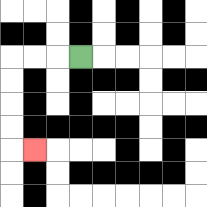{'start': '[3, 2]', 'end': '[1, 6]', 'path_directions': 'L,L,L,D,D,D,D,R', 'path_coordinates': '[[3, 2], [2, 2], [1, 2], [0, 2], [0, 3], [0, 4], [0, 5], [0, 6], [1, 6]]'}